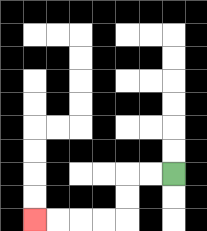{'start': '[7, 7]', 'end': '[1, 9]', 'path_directions': 'L,L,D,D,L,L,L,L', 'path_coordinates': '[[7, 7], [6, 7], [5, 7], [5, 8], [5, 9], [4, 9], [3, 9], [2, 9], [1, 9]]'}